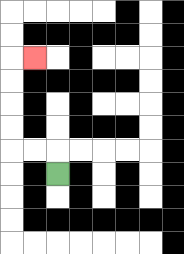{'start': '[2, 7]', 'end': '[1, 2]', 'path_directions': 'U,L,L,U,U,U,U,R', 'path_coordinates': '[[2, 7], [2, 6], [1, 6], [0, 6], [0, 5], [0, 4], [0, 3], [0, 2], [1, 2]]'}